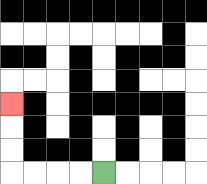{'start': '[4, 7]', 'end': '[0, 4]', 'path_directions': 'L,L,L,L,U,U,U', 'path_coordinates': '[[4, 7], [3, 7], [2, 7], [1, 7], [0, 7], [0, 6], [0, 5], [0, 4]]'}